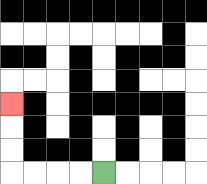{'start': '[4, 7]', 'end': '[0, 4]', 'path_directions': 'L,L,L,L,U,U,U', 'path_coordinates': '[[4, 7], [3, 7], [2, 7], [1, 7], [0, 7], [0, 6], [0, 5], [0, 4]]'}